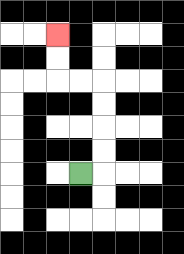{'start': '[3, 7]', 'end': '[2, 1]', 'path_directions': 'R,U,U,U,U,L,L,U,U', 'path_coordinates': '[[3, 7], [4, 7], [4, 6], [4, 5], [4, 4], [4, 3], [3, 3], [2, 3], [2, 2], [2, 1]]'}